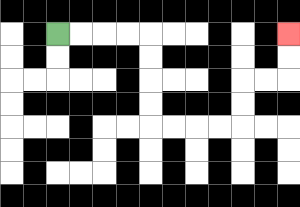{'start': '[2, 1]', 'end': '[12, 1]', 'path_directions': 'R,R,R,R,D,D,D,D,R,R,R,R,U,U,R,R,U,U', 'path_coordinates': '[[2, 1], [3, 1], [4, 1], [5, 1], [6, 1], [6, 2], [6, 3], [6, 4], [6, 5], [7, 5], [8, 5], [9, 5], [10, 5], [10, 4], [10, 3], [11, 3], [12, 3], [12, 2], [12, 1]]'}